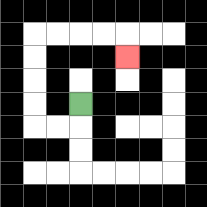{'start': '[3, 4]', 'end': '[5, 2]', 'path_directions': 'D,L,L,U,U,U,U,R,R,R,R,D', 'path_coordinates': '[[3, 4], [3, 5], [2, 5], [1, 5], [1, 4], [1, 3], [1, 2], [1, 1], [2, 1], [3, 1], [4, 1], [5, 1], [5, 2]]'}